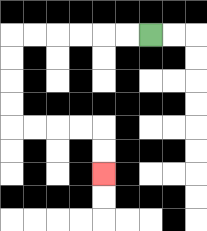{'start': '[6, 1]', 'end': '[4, 7]', 'path_directions': 'L,L,L,L,L,L,D,D,D,D,R,R,R,R,D,D', 'path_coordinates': '[[6, 1], [5, 1], [4, 1], [3, 1], [2, 1], [1, 1], [0, 1], [0, 2], [0, 3], [0, 4], [0, 5], [1, 5], [2, 5], [3, 5], [4, 5], [4, 6], [4, 7]]'}